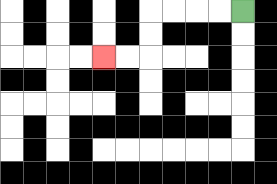{'start': '[10, 0]', 'end': '[4, 2]', 'path_directions': 'L,L,L,L,D,D,L,L', 'path_coordinates': '[[10, 0], [9, 0], [8, 0], [7, 0], [6, 0], [6, 1], [6, 2], [5, 2], [4, 2]]'}